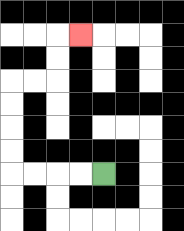{'start': '[4, 7]', 'end': '[3, 1]', 'path_directions': 'L,L,L,L,U,U,U,U,R,R,U,U,R', 'path_coordinates': '[[4, 7], [3, 7], [2, 7], [1, 7], [0, 7], [0, 6], [0, 5], [0, 4], [0, 3], [1, 3], [2, 3], [2, 2], [2, 1], [3, 1]]'}